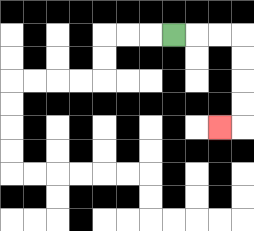{'start': '[7, 1]', 'end': '[9, 5]', 'path_directions': 'R,R,R,D,D,D,D,L', 'path_coordinates': '[[7, 1], [8, 1], [9, 1], [10, 1], [10, 2], [10, 3], [10, 4], [10, 5], [9, 5]]'}